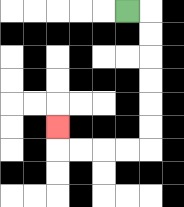{'start': '[5, 0]', 'end': '[2, 5]', 'path_directions': 'R,D,D,D,D,D,D,L,L,L,L,U', 'path_coordinates': '[[5, 0], [6, 0], [6, 1], [6, 2], [6, 3], [6, 4], [6, 5], [6, 6], [5, 6], [4, 6], [3, 6], [2, 6], [2, 5]]'}